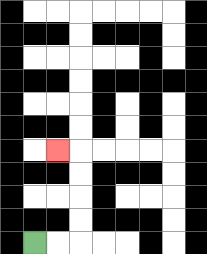{'start': '[1, 10]', 'end': '[2, 6]', 'path_directions': 'R,R,U,U,U,U,L', 'path_coordinates': '[[1, 10], [2, 10], [3, 10], [3, 9], [3, 8], [3, 7], [3, 6], [2, 6]]'}